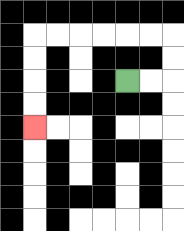{'start': '[5, 3]', 'end': '[1, 5]', 'path_directions': 'R,R,U,U,L,L,L,L,L,L,D,D,D,D', 'path_coordinates': '[[5, 3], [6, 3], [7, 3], [7, 2], [7, 1], [6, 1], [5, 1], [4, 1], [3, 1], [2, 1], [1, 1], [1, 2], [1, 3], [1, 4], [1, 5]]'}